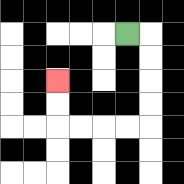{'start': '[5, 1]', 'end': '[2, 3]', 'path_directions': 'R,D,D,D,D,L,L,L,L,U,U', 'path_coordinates': '[[5, 1], [6, 1], [6, 2], [6, 3], [6, 4], [6, 5], [5, 5], [4, 5], [3, 5], [2, 5], [2, 4], [2, 3]]'}